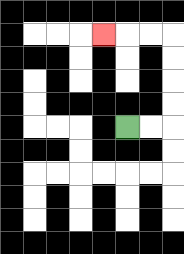{'start': '[5, 5]', 'end': '[4, 1]', 'path_directions': 'R,R,U,U,U,U,L,L,L', 'path_coordinates': '[[5, 5], [6, 5], [7, 5], [7, 4], [7, 3], [7, 2], [7, 1], [6, 1], [5, 1], [4, 1]]'}